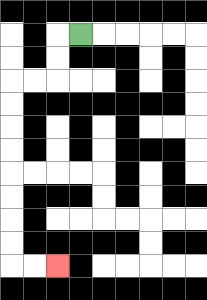{'start': '[3, 1]', 'end': '[2, 11]', 'path_directions': 'L,D,D,L,L,D,D,D,D,D,D,D,D,R,R', 'path_coordinates': '[[3, 1], [2, 1], [2, 2], [2, 3], [1, 3], [0, 3], [0, 4], [0, 5], [0, 6], [0, 7], [0, 8], [0, 9], [0, 10], [0, 11], [1, 11], [2, 11]]'}